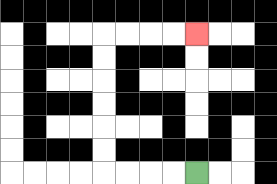{'start': '[8, 7]', 'end': '[8, 1]', 'path_directions': 'L,L,L,L,U,U,U,U,U,U,R,R,R,R', 'path_coordinates': '[[8, 7], [7, 7], [6, 7], [5, 7], [4, 7], [4, 6], [4, 5], [4, 4], [4, 3], [4, 2], [4, 1], [5, 1], [6, 1], [7, 1], [8, 1]]'}